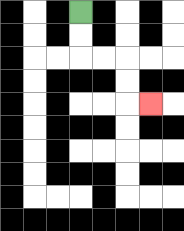{'start': '[3, 0]', 'end': '[6, 4]', 'path_directions': 'D,D,R,R,D,D,R', 'path_coordinates': '[[3, 0], [3, 1], [3, 2], [4, 2], [5, 2], [5, 3], [5, 4], [6, 4]]'}